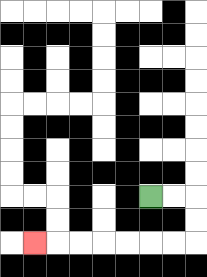{'start': '[6, 8]', 'end': '[1, 10]', 'path_directions': 'R,R,D,D,L,L,L,L,L,L,L', 'path_coordinates': '[[6, 8], [7, 8], [8, 8], [8, 9], [8, 10], [7, 10], [6, 10], [5, 10], [4, 10], [3, 10], [2, 10], [1, 10]]'}